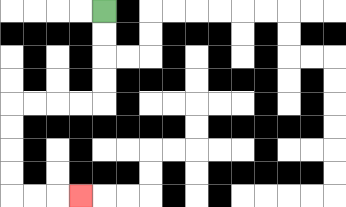{'start': '[4, 0]', 'end': '[3, 8]', 'path_directions': 'D,D,D,D,L,L,L,L,D,D,D,D,R,R,R', 'path_coordinates': '[[4, 0], [4, 1], [4, 2], [4, 3], [4, 4], [3, 4], [2, 4], [1, 4], [0, 4], [0, 5], [0, 6], [0, 7], [0, 8], [1, 8], [2, 8], [3, 8]]'}